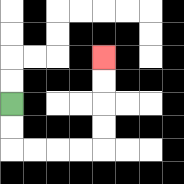{'start': '[0, 4]', 'end': '[4, 2]', 'path_directions': 'D,D,R,R,R,R,U,U,U,U', 'path_coordinates': '[[0, 4], [0, 5], [0, 6], [1, 6], [2, 6], [3, 6], [4, 6], [4, 5], [4, 4], [4, 3], [4, 2]]'}